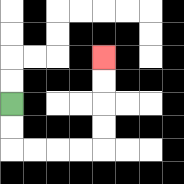{'start': '[0, 4]', 'end': '[4, 2]', 'path_directions': 'D,D,R,R,R,R,U,U,U,U', 'path_coordinates': '[[0, 4], [0, 5], [0, 6], [1, 6], [2, 6], [3, 6], [4, 6], [4, 5], [4, 4], [4, 3], [4, 2]]'}